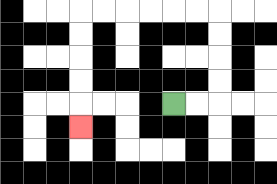{'start': '[7, 4]', 'end': '[3, 5]', 'path_directions': 'R,R,U,U,U,U,L,L,L,L,L,L,D,D,D,D,D', 'path_coordinates': '[[7, 4], [8, 4], [9, 4], [9, 3], [9, 2], [9, 1], [9, 0], [8, 0], [7, 0], [6, 0], [5, 0], [4, 0], [3, 0], [3, 1], [3, 2], [3, 3], [3, 4], [3, 5]]'}